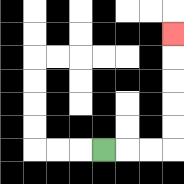{'start': '[4, 6]', 'end': '[7, 1]', 'path_directions': 'R,R,R,U,U,U,U,U', 'path_coordinates': '[[4, 6], [5, 6], [6, 6], [7, 6], [7, 5], [7, 4], [7, 3], [7, 2], [7, 1]]'}